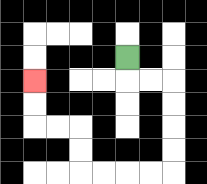{'start': '[5, 2]', 'end': '[1, 3]', 'path_directions': 'D,R,R,D,D,D,D,L,L,L,L,U,U,L,L,U,U', 'path_coordinates': '[[5, 2], [5, 3], [6, 3], [7, 3], [7, 4], [7, 5], [7, 6], [7, 7], [6, 7], [5, 7], [4, 7], [3, 7], [3, 6], [3, 5], [2, 5], [1, 5], [1, 4], [1, 3]]'}